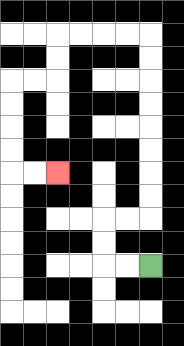{'start': '[6, 11]', 'end': '[2, 7]', 'path_directions': 'L,L,U,U,R,R,U,U,U,U,U,U,U,U,L,L,L,L,D,D,L,L,D,D,D,D,R,R', 'path_coordinates': '[[6, 11], [5, 11], [4, 11], [4, 10], [4, 9], [5, 9], [6, 9], [6, 8], [6, 7], [6, 6], [6, 5], [6, 4], [6, 3], [6, 2], [6, 1], [5, 1], [4, 1], [3, 1], [2, 1], [2, 2], [2, 3], [1, 3], [0, 3], [0, 4], [0, 5], [0, 6], [0, 7], [1, 7], [2, 7]]'}